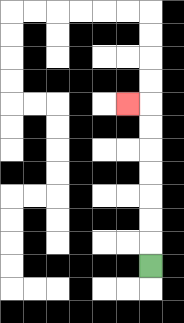{'start': '[6, 11]', 'end': '[5, 4]', 'path_directions': 'U,U,U,U,U,U,U,L', 'path_coordinates': '[[6, 11], [6, 10], [6, 9], [6, 8], [6, 7], [6, 6], [6, 5], [6, 4], [5, 4]]'}